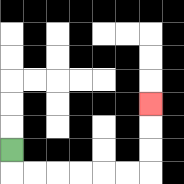{'start': '[0, 6]', 'end': '[6, 4]', 'path_directions': 'D,R,R,R,R,R,R,U,U,U', 'path_coordinates': '[[0, 6], [0, 7], [1, 7], [2, 7], [3, 7], [4, 7], [5, 7], [6, 7], [6, 6], [6, 5], [6, 4]]'}